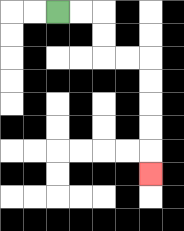{'start': '[2, 0]', 'end': '[6, 7]', 'path_directions': 'R,R,D,D,R,R,D,D,D,D,D', 'path_coordinates': '[[2, 0], [3, 0], [4, 0], [4, 1], [4, 2], [5, 2], [6, 2], [6, 3], [6, 4], [6, 5], [6, 6], [6, 7]]'}